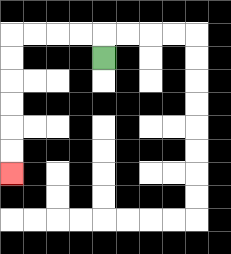{'start': '[4, 2]', 'end': '[0, 7]', 'path_directions': 'U,L,L,L,L,D,D,D,D,D,D', 'path_coordinates': '[[4, 2], [4, 1], [3, 1], [2, 1], [1, 1], [0, 1], [0, 2], [0, 3], [0, 4], [0, 5], [0, 6], [0, 7]]'}